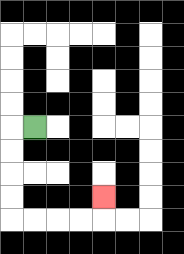{'start': '[1, 5]', 'end': '[4, 8]', 'path_directions': 'L,D,D,D,D,R,R,R,R,U', 'path_coordinates': '[[1, 5], [0, 5], [0, 6], [0, 7], [0, 8], [0, 9], [1, 9], [2, 9], [3, 9], [4, 9], [4, 8]]'}